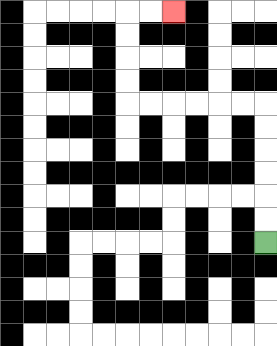{'start': '[11, 10]', 'end': '[7, 0]', 'path_directions': 'U,U,U,U,U,U,L,L,L,L,L,L,U,U,U,U,R,R', 'path_coordinates': '[[11, 10], [11, 9], [11, 8], [11, 7], [11, 6], [11, 5], [11, 4], [10, 4], [9, 4], [8, 4], [7, 4], [6, 4], [5, 4], [5, 3], [5, 2], [5, 1], [5, 0], [6, 0], [7, 0]]'}